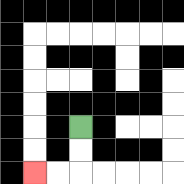{'start': '[3, 5]', 'end': '[1, 7]', 'path_directions': 'D,D,L,L', 'path_coordinates': '[[3, 5], [3, 6], [3, 7], [2, 7], [1, 7]]'}